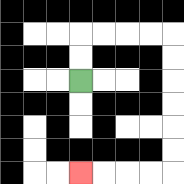{'start': '[3, 3]', 'end': '[3, 7]', 'path_directions': 'U,U,R,R,R,R,D,D,D,D,D,D,L,L,L,L', 'path_coordinates': '[[3, 3], [3, 2], [3, 1], [4, 1], [5, 1], [6, 1], [7, 1], [7, 2], [7, 3], [7, 4], [7, 5], [7, 6], [7, 7], [6, 7], [5, 7], [4, 7], [3, 7]]'}